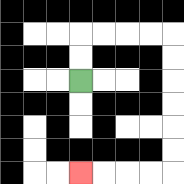{'start': '[3, 3]', 'end': '[3, 7]', 'path_directions': 'U,U,R,R,R,R,D,D,D,D,D,D,L,L,L,L', 'path_coordinates': '[[3, 3], [3, 2], [3, 1], [4, 1], [5, 1], [6, 1], [7, 1], [7, 2], [7, 3], [7, 4], [7, 5], [7, 6], [7, 7], [6, 7], [5, 7], [4, 7], [3, 7]]'}